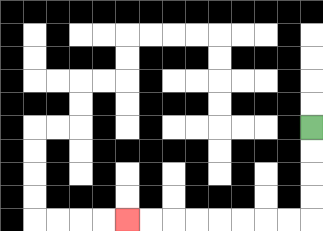{'start': '[13, 5]', 'end': '[5, 9]', 'path_directions': 'D,D,D,D,L,L,L,L,L,L,L,L', 'path_coordinates': '[[13, 5], [13, 6], [13, 7], [13, 8], [13, 9], [12, 9], [11, 9], [10, 9], [9, 9], [8, 9], [7, 9], [6, 9], [5, 9]]'}